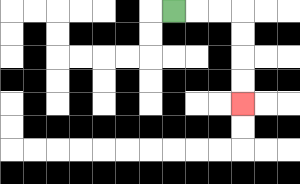{'start': '[7, 0]', 'end': '[10, 4]', 'path_directions': 'R,R,R,D,D,D,D', 'path_coordinates': '[[7, 0], [8, 0], [9, 0], [10, 0], [10, 1], [10, 2], [10, 3], [10, 4]]'}